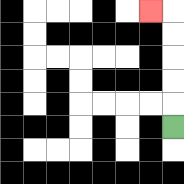{'start': '[7, 5]', 'end': '[6, 0]', 'path_directions': 'U,U,U,U,U,L', 'path_coordinates': '[[7, 5], [7, 4], [7, 3], [7, 2], [7, 1], [7, 0], [6, 0]]'}